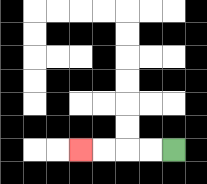{'start': '[7, 6]', 'end': '[3, 6]', 'path_directions': 'L,L,L,L', 'path_coordinates': '[[7, 6], [6, 6], [5, 6], [4, 6], [3, 6]]'}